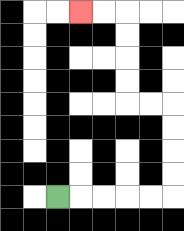{'start': '[2, 8]', 'end': '[3, 0]', 'path_directions': 'R,R,R,R,R,U,U,U,U,L,L,U,U,U,U,L,L', 'path_coordinates': '[[2, 8], [3, 8], [4, 8], [5, 8], [6, 8], [7, 8], [7, 7], [7, 6], [7, 5], [7, 4], [6, 4], [5, 4], [5, 3], [5, 2], [5, 1], [5, 0], [4, 0], [3, 0]]'}